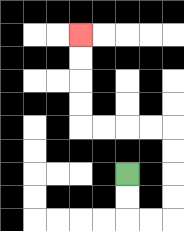{'start': '[5, 7]', 'end': '[3, 1]', 'path_directions': 'D,D,R,R,U,U,U,U,L,L,L,L,U,U,U,U', 'path_coordinates': '[[5, 7], [5, 8], [5, 9], [6, 9], [7, 9], [7, 8], [7, 7], [7, 6], [7, 5], [6, 5], [5, 5], [4, 5], [3, 5], [3, 4], [3, 3], [3, 2], [3, 1]]'}